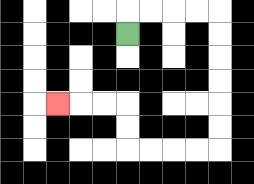{'start': '[5, 1]', 'end': '[2, 4]', 'path_directions': 'U,R,R,R,R,D,D,D,D,D,D,L,L,L,L,U,U,L,L,L', 'path_coordinates': '[[5, 1], [5, 0], [6, 0], [7, 0], [8, 0], [9, 0], [9, 1], [9, 2], [9, 3], [9, 4], [9, 5], [9, 6], [8, 6], [7, 6], [6, 6], [5, 6], [5, 5], [5, 4], [4, 4], [3, 4], [2, 4]]'}